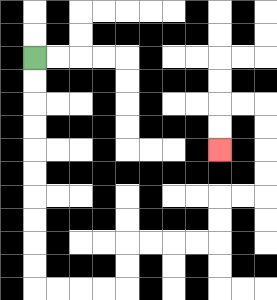{'start': '[1, 2]', 'end': '[9, 6]', 'path_directions': 'D,D,D,D,D,D,D,D,D,D,R,R,R,R,U,U,R,R,R,R,U,U,R,R,U,U,U,U,L,L,D,D', 'path_coordinates': '[[1, 2], [1, 3], [1, 4], [1, 5], [1, 6], [1, 7], [1, 8], [1, 9], [1, 10], [1, 11], [1, 12], [2, 12], [3, 12], [4, 12], [5, 12], [5, 11], [5, 10], [6, 10], [7, 10], [8, 10], [9, 10], [9, 9], [9, 8], [10, 8], [11, 8], [11, 7], [11, 6], [11, 5], [11, 4], [10, 4], [9, 4], [9, 5], [9, 6]]'}